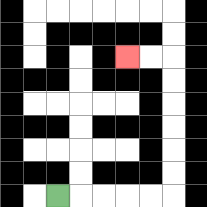{'start': '[2, 8]', 'end': '[5, 2]', 'path_directions': 'R,R,R,R,R,U,U,U,U,U,U,L,L', 'path_coordinates': '[[2, 8], [3, 8], [4, 8], [5, 8], [6, 8], [7, 8], [7, 7], [7, 6], [7, 5], [7, 4], [7, 3], [7, 2], [6, 2], [5, 2]]'}